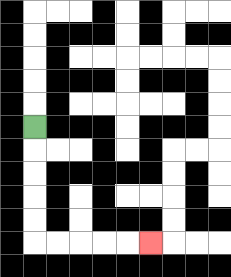{'start': '[1, 5]', 'end': '[6, 10]', 'path_directions': 'D,D,D,D,D,R,R,R,R,R', 'path_coordinates': '[[1, 5], [1, 6], [1, 7], [1, 8], [1, 9], [1, 10], [2, 10], [3, 10], [4, 10], [5, 10], [6, 10]]'}